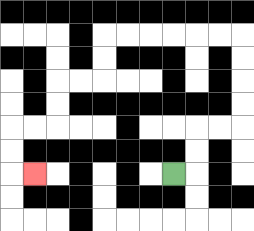{'start': '[7, 7]', 'end': '[1, 7]', 'path_directions': 'R,U,U,R,R,U,U,U,U,L,L,L,L,L,L,D,D,L,L,D,D,L,L,D,D,R', 'path_coordinates': '[[7, 7], [8, 7], [8, 6], [8, 5], [9, 5], [10, 5], [10, 4], [10, 3], [10, 2], [10, 1], [9, 1], [8, 1], [7, 1], [6, 1], [5, 1], [4, 1], [4, 2], [4, 3], [3, 3], [2, 3], [2, 4], [2, 5], [1, 5], [0, 5], [0, 6], [0, 7], [1, 7]]'}